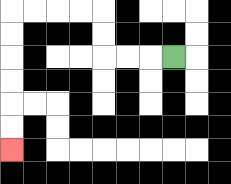{'start': '[7, 2]', 'end': '[0, 6]', 'path_directions': 'L,L,L,U,U,L,L,L,L,D,D,D,D,D,D', 'path_coordinates': '[[7, 2], [6, 2], [5, 2], [4, 2], [4, 1], [4, 0], [3, 0], [2, 0], [1, 0], [0, 0], [0, 1], [0, 2], [0, 3], [0, 4], [0, 5], [0, 6]]'}